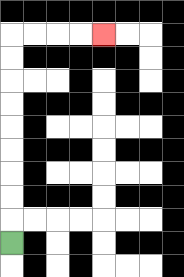{'start': '[0, 10]', 'end': '[4, 1]', 'path_directions': 'U,U,U,U,U,U,U,U,U,R,R,R,R', 'path_coordinates': '[[0, 10], [0, 9], [0, 8], [0, 7], [0, 6], [0, 5], [0, 4], [0, 3], [0, 2], [0, 1], [1, 1], [2, 1], [3, 1], [4, 1]]'}